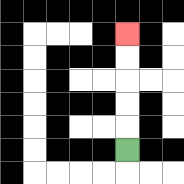{'start': '[5, 6]', 'end': '[5, 1]', 'path_directions': 'U,U,U,U,U', 'path_coordinates': '[[5, 6], [5, 5], [5, 4], [5, 3], [5, 2], [5, 1]]'}